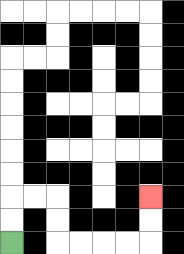{'start': '[0, 10]', 'end': '[6, 8]', 'path_directions': 'U,U,R,R,D,D,R,R,R,R,U,U', 'path_coordinates': '[[0, 10], [0, 9], [0, 8], [1, 8], [2, 8], [2, 9], [2, 10], [3, 10], [4, 10], [5, 10], [6, 10], [6, 9], [6, 8]]'}